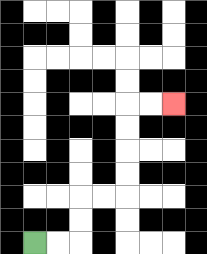{'start': '[1, 10]', 'end': '[7, 4]', 'path_directions': 'R,R,U,U,R,R,U,U,U,U,R,R', 'path_coordinates': '[[1, 10], [2, 10], [3, 10], [3, 9], [3, 8], [4, 8], [5, 8], [5, 7], [5, 6], [5, 5], [5, 4], [6, 4], [7, 4]]'}